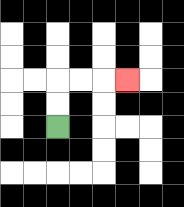{'start': '[2, 5]', 'end': '[5, 3]', 'path_directions': 'U,U,R,R,R', 'path_coordinates': '[[2, 5], [2, 4], [2, 3], [3, 3], [4, 3], [5, 3]]'}